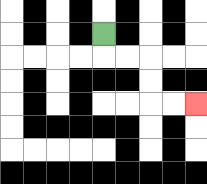{'start': '[4, 1]', 'end': '[8, 4]', 'path_directions': 'D,R,R,D,D,R,R', 'path_coordinates': '[[4, 1], [4, 2], [5, 2], [6, 2], [6, 3], [6, 4], [7, 4], [8, 4]]'}